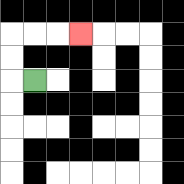{'start': '[1, 3]', 'end': '[3, 1]', 'path_directions': 'L,U,U,R,R,R', 'path_coordinates': '[[1, 3], [0, 3], [0, 2], [0, 1], [1, 1], [2, 1], [3, 1]]'}